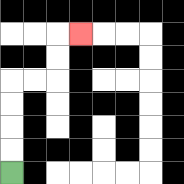{'start': '[0, 7]', 'end': '[3, 1]', 'path_directions': 'U,U,U,U,R,R,U,U,R', 'path_coordinates': '[[0, 7], [0, 6], [0, 5], [0, 4], [0, 3], [1, 3], [2, 3], [2, 2], [2, 1], [3, 1]]'}